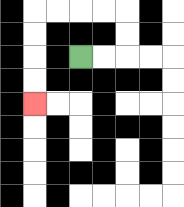{'start': '[3, 2]', 'end': '[1, 4]', 'path_directions': 'R,R,U,U,L,L,L,L,D,D,D,D', 'path_coordinates': '[[3, 2], [4, 2], [5, 2], [5, 1], [5, 0], [4, 0], [3, 0], [2, 0], [1, 0], [1, 1], [1, 2], [1, 3], [1, 4]]'}